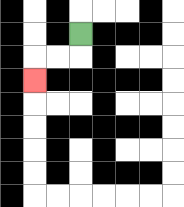{'start': '[3, 1]', 'end': '[1, 3]', 'path_directions': 'D,L,L,D', 'path_coordinates': '[[3, 1], [3, 2], [2, 2], [1, 2], [1, 3]]'}